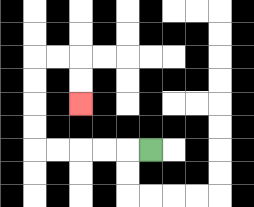{'start': '[6, 6]', 'end': '[3, 4]', 'path_directions': 'L,L,L,L,L,U,U,U,U,R,R,D,D', 'path_coordinates': '[[6, 6], [5, 6], [4, 6], [3, 6], [2, 6], [1, 6], [1, 5], [1, 4], [1, 3], [1, 2], [2, 2], [3, 2], [3, 3], [3, 4]]'}